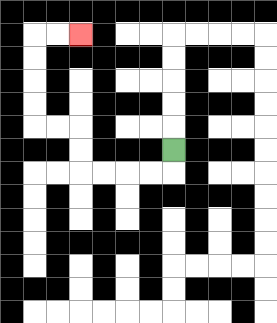{'start': '[7, 6]', 'end': '[3, 1]', 'path_directions': 'D,L,L,L,L,U,U,L,L,U,U,U,U,R,R', 'path_coordinates': '[[7, 6], [7, 7], [6, 7], [5, 7], [4, 7], [3, 7], [3, 6], [3, 5], [2, 5], [1, 5], [1, 4], [1, 3], [1, 2], [1, 1], [2, 1], [3, 1]]'}